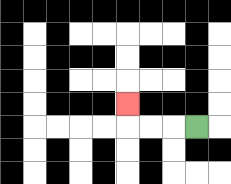{'start': '[8, 5]', 'end': '[5, 4]', 'path_directions': 'L,L,L,U', 'path_coordinates': '[[8, 5], [7, 5], [6, 5], [5, 5], [5, 4]]'}